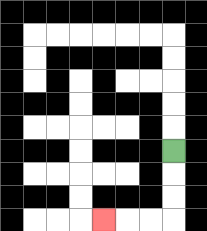{'start': '[7, 6]', 'end': '[4, 9]', 'path_directions': 'D,D,D,L,L,L', 'path_coordinates': '[[7, 6], [7, 7], [7, 8], [7, 9], [6, 9], [5, 9], [4, 9]]'}